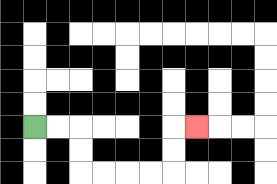{'start': '[1, 5]', 'end': '[8, 5]', 'path_directions': 'R,R,D,D,R,R,R,R,U,U,R', 'path_coordinates': '[[1, 5], [2, 5], [3, 5], [3, 6], [3, 7], [4, 7], [5, 7], [6, 7], [7, 7], [7, 6], [7, 5], [8, 5]]'}